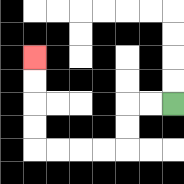{'start': '[7, 4]', 'end': '[1, 2]', 'path_directions': 'L,L,D,D,L,L,L,L,U,U,U,U', 'path_coordinates': '[[7, 4], [6, 4], [5, 4], [5, 5], [5, 6], [4, 6], [3, 6], [2, 6], [1, 6], [1, 5], [1, 4], [1, 3], [1, 2]]'}